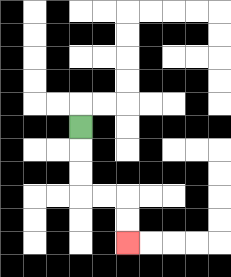{'start': '[3, 5]', 'end': '[5, 10]', 'path_directions': 'D,D,D,R,R,D,D', 'path_coordinates': '[[3, 5], [3, 6], [3, 7], [3, 8], [4, 8], [5, 8], [5, 9], [5, 10]]'}